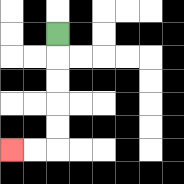{'start': '[2, 1]', 'end': '[0, 6]', 'path_directions': 'D,D,D,D,D,L,L', 'path_coordinates': '[[2, 1], [2, 2], [2, 3], [2, 4], [2, 5], [2, 6], [1, 6], [0, 6]]'}